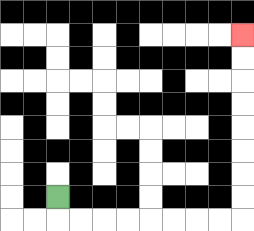{'start': '[2, 8]', 'end': '[10, 1]', 'path_directions': 'D,R,R,R,R,R,R,R,R,U,U,U,U,U,U,U,U', 'path_coordinates': '[[2, 8], [2, 9], [3, 9], [4, 9], [5, 9], [6, 9], [7, 9], [8, 9], [9, 9], [10, 9], [10, 8], [10, 7], [10, 6], [10, 5], [10, 4], [10, 3], [10, 2], [10, 1]]'}